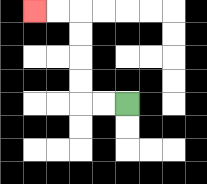{'start': '[5, 4]', 'end': '[1, 0]', 'path_directions': 'L,L,U,U,U,U,L,L', 'path_coordinates': '[[5, 4], [4, 4], [3, 4], [3, 3], [3, 2], [3, 1], [3, 0], [2, 0], [1, 0]]'}